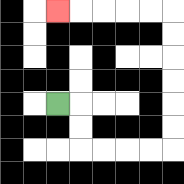{'start': '[2, 4]', 'end': '[2, 0]', 'path_directions': 'R,D,D,R,R,R,R,U,U,U,U,U,U,L,L,L,L,L', 'path_coordinates': '[[2, 4], [3, 4], [3, 5], [3, 6], [4, 6], [5, 6], [6, 6], [7, 6], [7, 5], [7, 4], [7, 3], [7, 2], [7, 1], [7, 0], [6, 0], [5, 0], [4, 0], [3, 0], [2, 0]]'}